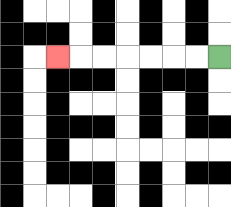{'start': '[9, 2]', 'end': '[2, 2]', 'path_directions': 'L,L,L,L,L,L,L', 'path_coordinates': '[[9, 2], [8, 2], [7, 2], [6, 2], [5, 2], [4, 2], [3, 2], [2, 2]]'}